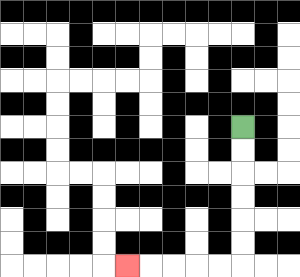{'start': '[10, 5]', 'end': '[5, 11]', 'path_directions': 'D,D,D,D,D,D,L,L,L,L,L', 'path_coordinates': '[[10, 5], [10, 6], [10, 7], [10, 8], [10, 9], [10, 10], [10, 11], [9, 11], [8, 11], [7, 11], [6, 11], [5, 11]]'}